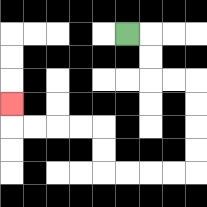{'start': '[5, 1]', 'end': '[0, 4]', 'path_directions': 'R,D,D,R,R,D,D,D,D,L,L,L,L,U,U,L,L,L,L,U', 'path_coordinates': '[[5, 1], [6, 1], [6, 2], [6, 3], [7, 3], [8, 3], [8, 4], [8, 5], [8, 6], [8, 7], [7, 7], [6, 7], [5, 7], [4, 7], [4, 6], [4, 5], [3, 5], [2, 5], [1, 5], [0, 5], [0, 4]]'}